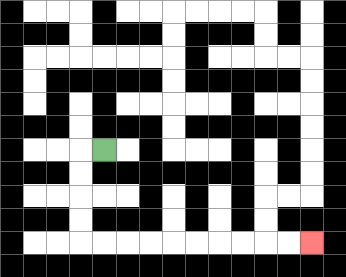{'start': '[4, 6]', 'end': '[13, 10]', 'path_directions': 'L,D,D,D,D,R,R,R,R,R,R,R,R,R,R', 'path_coordinates': '[[4, 6], [3, 6], [3, 7], [3, 8], [3, 9], [3, 10], [4, 10], [5, 10], [6, 10], [7, 10], [8, 10], [9, 10], [10, 10], [11, 10], [12, 10], [13, 10]]'}